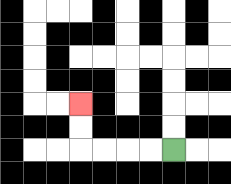{'start': '[7, 6]', 'end': '[3, 4]', 'path_directions': 'L,L,L,L,U,U', 'path_coordinates': '[[7, 6], [6, 6], [5, 6], [4, 6], [3, 6], [3, 5], [3, 4]]'}